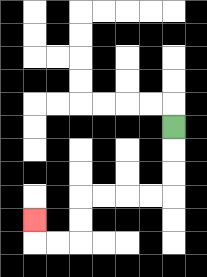{'start': '[7, 5]', 'end': '[1, 9]', 'path_directions': 'D,D,D,L,L,L,L,D,D,L,L,U', 'path_coordinates': '[[7, 5], [7, 6], [7, 7], [7, 8], [6, 8], [5, 8], [4, 8], [3, 8], [3, 9], [3, 10], [2, 10], [1, 10], [1, 9]]'}